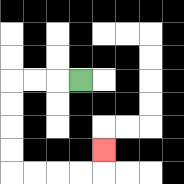{'start': '[3, 3]', 'end': '[4, 6]', 'path_directions': 'L,L,L,D,D,D,D,R,R,R,R,U', 'path_coordinates': '[[3, 3], [2, 3], [1, 3], [0, 3], [0, 4], [0, 5], [0, 6], [0, 7], [1, 7], [2, 7], [3, 7], [4, 7], [4, 6]]'}